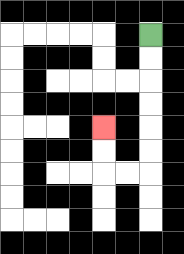{'start': '[6, 1]', 'end': '[4, 5]', 'path_directions': 'D,D,D,D,D,D,L,L,U,U', 'path_coordinates': '[[6, 1], [6, 2], [6, 3], [6, 4], [6, 5], [6, 6], [6, 7], [5, 7], [4, 7], [4, 6], [4, 5]]'}